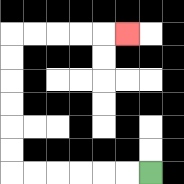{'start': '[6, 7]', 'end': '[5, 1]', 'path_directions': 'L,L,L,L,L,L,U,U,U,U,U,U,R,R,R,R,R', 'path_coordinates': '[[6, 7], [5, 7], [4, 7], [3, 7], [2, 7], [1, 7], [0, 7], [0, 6], [0, 5], [0, 4], [0, 3], [0, 2], [0, 1], [1, 1], [2, 1], [3, 1], [4, 1], [5, 1]]'}